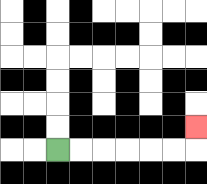{'start': '[2, 6]', 'end': '[8, 5]', 'path_directions': 'R,R,R,R,R,R,U', 'path_coordinates': '[[2, 6], [3, 6], [4, 6], [5, 6], [6, 6], [7, 6], [8, 6], [8, 5]]'}